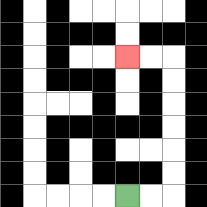{'start': '[5, 8]', 'end': '[5, 2]', 'path_directions': 'R,R,U,U,U,U,U,U,L,L', 'path_coordinates': '[[5, 8], [6, 8], [7, 8], [7, 7], [7, 6], [7, 5], [7, 4], [7, 3], [7, 2], [6, 2], [5, 2]]'}